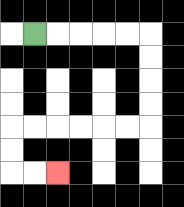{'start': '[1, 1]', 'end': '[2, 7]', 'path_directions': 'R,R,R,R,R,D,D,D,D,L,L,L,L,L,L,D,D,R,R', 'path_coordinates': '[[1, 1], [2, 1], [3, 1], [4, 1], [5, 1], [6, 1], [6, 2], [6, 3], [6, 4], [6, 5], [5, 5], [4, 5], [3, 5], [2, 5], [1, 5], [0, 5], [0, 6], [0, 7], [1, 7], [2, 7]]'}